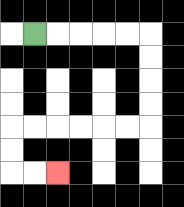{'start': '[1, 1]', 'end': '[2, 7]', 'path_directions': 'R,R,R,R,R,D,D,D,D,L,L,L,L,L,L,D,D,R,R', 'path_coordinates': '[[1, 1], [2, 1], [3, 1], [4, 1], [5, 1], [6, 1], [6, 2], [6, 3], [6, 4], [6, 5], [5, 5], [4, 5], [3, 5], [2, 5], [1, 5], [0, 5], [0, 6], [0, 7], [1, 7], [2, 7]]'}